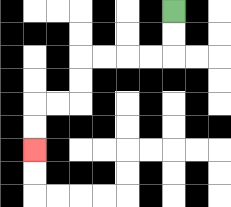{'start': '[7, 0]', 'end': '[1, 6]', 'path_directions': 'D,D,L,L,L,L,D,D,L,L,D,D', 'path_coordinates': '[[7, 0], [7, 1], [7, 2], [6, 2], [5, 2], [4, 2], [3, 2], [3, 3], [3, 4], [2, 4], [1, 4], [1, 5], [1, 6]]'}